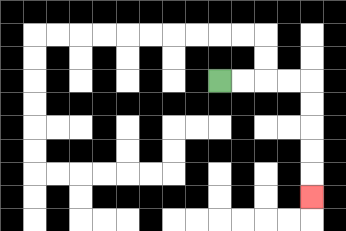{'start': '[9, 3]', 'end': '[13, 8]', 'path_directions': 'R,R,R,R,D,D,D,D,D', 'path_coordinates': '[[9, 3], [10, 3], [11, 3], [12, 3], [13, 3], [13, 4], [13, 5], [13, 6], [13, 7], [13, 8]]'}